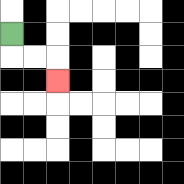{'start': '[0, 1]', 'end': '[2, 3]', 'path_directions': 'D,R,R,D', 'path_coordinates': '[[0, 1], [0, 2], [1, 2], [2, 2], [2, 3]]'}